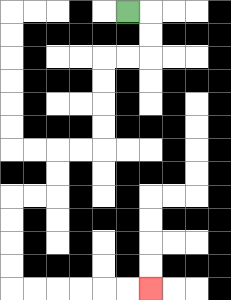{'start': '[5, 0]', 'end': '[6, 12]', 'path_directions': 'R,D,D,L,L,D,D,D,D,L,L,D,D,L,L,D,D,D,D,R,R,R,R,R,R', 'path_coordinates': '[[5, 0], [6, 0], [6, 1], [6, 2], [5, 2], [4, 2], [4, 3], [4, 4], [4, 5], [4, 6], [3, 6], [2, 6], [2, 7], [2, 8], [1, 8], [0, 8], [0, 9], [0, 10], [0, 11], [0, 12], [1, 12], [2, 12], [3, 12], [4, 12], [5, 12], [6, 12]]'}